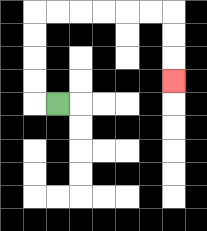{'start': '[2, 4]', 'end': '[7, 3]', 'path_directions': 'L,U,U,U,U,R,R,R,R,R,R,D,D,D', 'path_coordinates': '[[2, 4], [1, 4], [1, 3], [1, 2], [1, 1], [1, 0], [2, 0], [3, 0], [4, 0], [5, 0], [6, 0], [7, 0], [7, 1], [7, 2], [7, 3]]'}